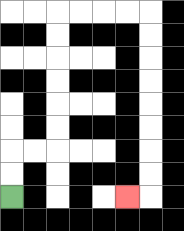{'start': '[0, 8]', 'end': '[5, 8]', 'path_directions': 'U,U,R,R,U,U,U,U,U,U,R,R,R,R,D,D,D,D,D,D,D,D,L', 'path_coordinates': '[[0, 8], [0, 7], [0, 6], [1, 6], [2, 6], [2, 5], [2, 4], [2, 3], [2, 2], [2, 1], [2, 0], [3, 0], [4, 0], [5, 0], [6, 0], [6, 1], [6, 2], [6, 3], [6, 4], [6, 5], [6, 6], [6, 7], [6, 8], [5, 8]]'}